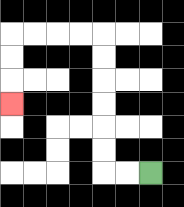{'start': '[6, 7]', 'end': '[0, 4]', 'path_directions': 'L,L,U,U,U,U,U,U,L,L,L,L,D,D,D', 'path_coordinates': '[[6, 7], [5, 7], [4, 7], [4, 6], [4, 5], [4, 4], [4, 3], [4, 2], [4, 1], [3, 1], [2, 1], [1, 1], [0, 1], [0, 2], [0, 3], [0, 4]]'}